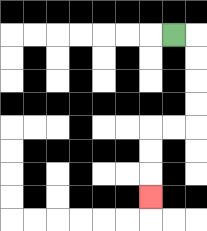{'start': '[7, 1]', 'end': '[6, 8]', 'path_directions': 'R,D,D,D,D,L,L,D,D,D', 'path_coordinates': '[[7, 1], [8, 1], [8, 2], [8, 3], [8, 4], [8, 5], [7, 5], [6, 5], [6, 6], [6, 7], [6, 8]]'}